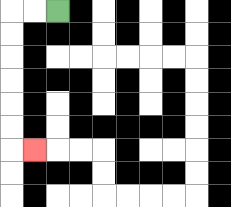{'start': '[2, 0]', 'end': '[1, 6]', 'path_directions': 'L,L,D,D,D,D,D,D,R', 'path_coordinates': '[[2, 0], [1, 0], [0, 0], [0, 1], [0, 2], [0, 3], [0, 4], [0, 5], [0, 6], [1, 6]]'}